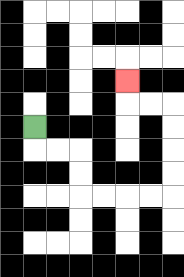{'start': '[1, 5]', 'end': '[5, 3]', 'path_directions': 'D,R,R,D,D,R,R,R,R,U,U,U,U,L,L,U', 'path_coordinates': '[[1, 5], [1, 6], [2, 6], [3, 6], [3, 7], [3, 8], [4, 8], [5, 8], [6, 8], [7, 8], [7, 7], [7, 6], [7, 5], [7, 4], [6, 4], [5, 4], [5, 3]]'}